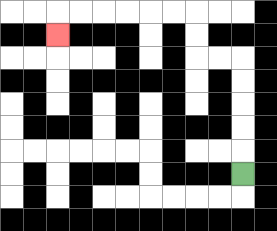{'start': '[10, 7]', 'end': '[2, 1]', 'path_directions': 'U,U,U,U,U,L,L,U,U,L,L,L,L,L,L,D', 'path_coordinates': '[[10, 7], [10, 6], [10, 5], [10, 4], [10, 3], [10, 2], [9, 2], [8, 2], [8, 1], [8, 0], [7, 0], [6, 0], [5, 0], [4, 0], [3, 0], [2, 0], [2, 1]]'}